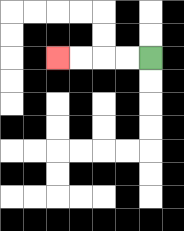{'start': '[6, 2]', 'end': '[2, 2]', 'path_directions': 'L,L,L,L', 'path_coordinates': '[[6, 2], [5, 2], [4, 2], [3, 2], [2, 2]]'}